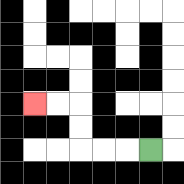{'start': '[6, 6]', 'end': '[1, 4]', 'path_directions': 'L,L,L,U,U,L,L', 'path_coordinates': '[[6, 6], [5, 6], [4, 6], [3, 6], [3, 5], [3, 4], [2, 4], [1, 4]]'}